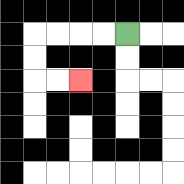{'start': '[5, 1]', 'end': '[3, 3]', 'path_directions': 'L,L,L,L,D,D,R,R', 'path_coordinates': '[[5, 1], [4, 1], [3, 1], [2, 1], [1, 1], [1, 2], [1, 3], [2, 3], [3, 3]]'}